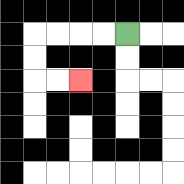{'start': '[5, 1]', 'end': '[3, 3]', 'path_directions': 'L,L,L,L,D,D,R,R', 'path_coordinates': '[[5, 1], [4, 1], [3, 1], [2, 1], [1, 1], [1, 2], [1, 3], [2, 3], [3, 3]]'}